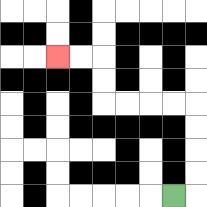{'start': '[7, 8]', 'end': '[2, 2]', 'path_directions': 'R,U,U,U,U,L,L,L,L,U,U,L,L', 'path_coordinates': '[[7, 8], [8, 8], [8, 7], [8, 6], [8, 5], [8, 4], [7, 4], [6, 4], [5, 4], [4, 4], [4, 3], [4, 2], [3, 2], [2, 2]]'}